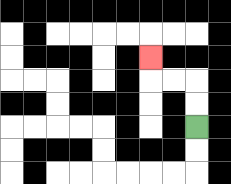{'start': '[8, 5]', 'end': '[6, 2]', 'path_directions': 'U,U,L,L,U', 'path_coordinates': '[[8, 5], [8, 4], [8, 3], [7, 3], [6, 3], [6, 2]]'}